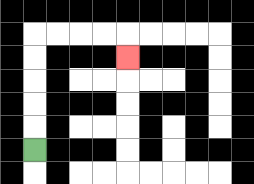{'start': '[1, 6]', 'end': '[5, 2]', 'path_directions': 'U,U,U,U,U,R,R,R,R,D', 'path_coordinates': '[[1, 6], [1, 5], [1, 4], [1, 3], [1, 2], [1, 1], [2, 1], [3, 1], [4, 1], [5, 1], [5, 2]]'}